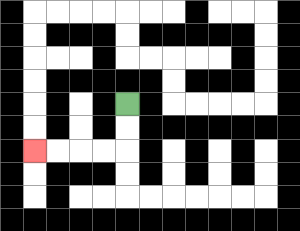{'start': '[5, 4]', 'end': '[1, 6]', 'path_directions': 'D,D,L,L,L,L', 'path_coordinates': '[[5, 4], [5, 5], [5, 6], [4, 6], [3, 6], [2, 6], [1, 6]]'}